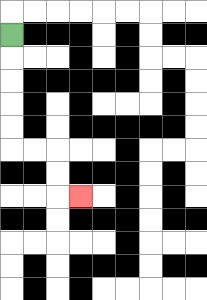{'start': '[0, 1]', 'end': '[3, 8]', 'path_directions': 'D,D,D,D,D,R,R,D,D,R', 'path_coordinates': '[[0, 1], [0, 2], [0, 3], [0, 4], [0, 5], [0, 6], [1, 6], [2, 6], [2, 7], [2, 8], [3, 8]]'}